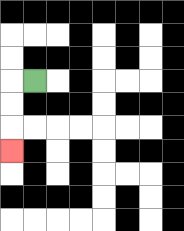{'start': '[1, 3]', 'end': '[0, 6]', 'path_directions': 'L,D,D,D', 'path_coordinates': '[[1, 3], [0, 3], [0, 4], [0, 5], [0, 6]]'}